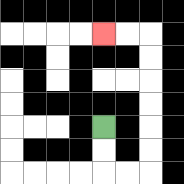{'start': '[4, 5]', 'end': '[4, 1]', 'path_directions': 'D,D,R,R,U,U,U,U,U,U,L,L', 'path_coordinates': '[[4, 5], [4, 6], [4, 7], [5, 7], [6, 7], [6, 6], [6, 5], [6, 4], [6, 3], [6, 2], [6, 1], [5, 1], [4, 1]]'}